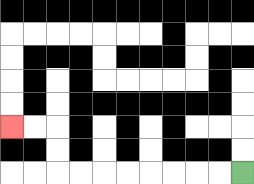{'start': '[10, 7]', 'end': '[0, 5]', 'path_directions': 'L,L,L,L,L,L,L,L,U,U,L,L', 'path_coordinates': '[[10, 7], [9, 7], [8, 7], [7, 7], [6, 7], [5, 7], [4, 7], [3, 7], [2, 7], [2, 6], [2, 5], [1, 5], [0, 5]]'}